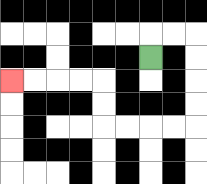{'start': '[6, 2]', 'end': '[0, 3]', 'path_directions': 'U,R,R,D,D,D,D,L,L,L,L,U,U,L,L,L,L', 'path_coordinates': '[[6, 2], [6, 1], [7, 1], [8, 1], [8, 2], [8, 3], [8, 4], [8, 5], [7, 5], [6, 5], [5, 5], [4, 5], [4, 4], [4, 3], [3, 3], [2, 3], [1, 3], [0, 3]]'}